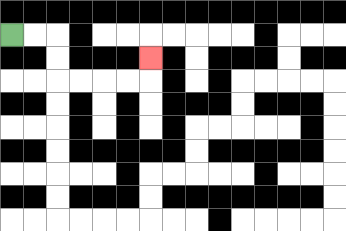{'start': '[0, 1]', 'end': '[6, 2]', 'path_directions': 'R,R,D,D,R,R,R,R,U', 'path_coordinates': '[[0, 1], [1, 1], [2, 1], [2, 2], [2, 3], [3, 3], [4, 3], [5, 3], [6, 3], [6, 2]]'}